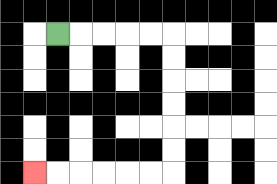{'start': '[2, 1]', 'end': '[1, 7]', 'path_directions': 'R,R,R,R,R,D,D,D,D,D,D,L,L,L,L,L,L', 'path_coordinates': '[[2, 1], [3, 1], [4, 1], [5, 1], [6, 1], [7, 1], [7, 2], [7, 3], [7, 4], [7, 5], [7, 6], [7, 7], [6, 7], [5, 7], [4, 7], [3, 7], [2, 7], [1, 7]]'}